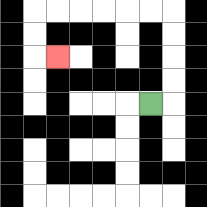{'start': '[6, 4]', 'end': '[2, 2]', 'path_directions': 'R,U,U,U,U,L,L,L,L,L,L,D,D,R', 'path_coordinates': '[[6, 4], [7, 4], [7, 3], [7, 2], [7, 1], [7, 0], [6, 0], [5, 0], [4, 0], [3, 0], [2, 0], [1, 0], [1, 1], [1, 2], [2, 2]]'}